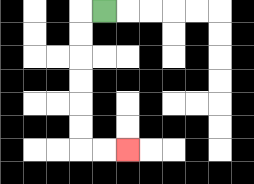{'start': '[4, 0]', 'end': '[5, 6]', 'path_directions': 'L,D,D,D,D,D,D,R,R', 'path_coordinates': '[[4, 0], [3, 0], [3, 1], [3, 2], [3, 3], [3, 4], [3, 5], [3, 6], [4, 6], [5, 6]]'}